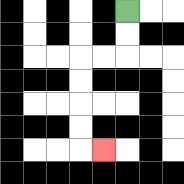{'start': '[5, 0]', 'end': '[4, 6]', 'path_directions': 'D,D,L,L,D,D,D,D,R', 'path_coordinates': '[[5, 0], [5, 1], [5, 2], [4, 2], [3, 2], [3, 3], [3, 4], [3, 5], [3, 6], [4, 6]]'}